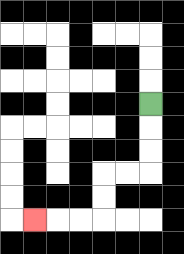{'start': '[6, 4]', 'end': '[1, 9]', 'path_directions': 'D,D,D,L,L,D,D,L,L,L', 'path_coordinates': '[[6, 4], [6, 5], [6, 6], [6, 7], [5, 7], [4, 7], [4, 8], [4, 9], [3, 9], [2, 9], [1, 9]]'}